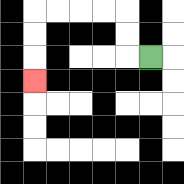{'start': '[6, 2]', 'end': '[1, 3]', 'path_directions': 'L,U,U,L,L,L,L,D,D,D', 'path_coordinates': '[[6, 2], [5, 2], [5, 1], [5, 0], [4, 0], [3, 0], [2, 0], [1, 0], [1, 1], [1, 2], [1, 3]]'}